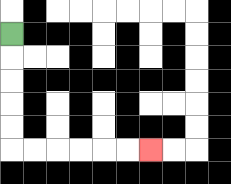{'start': '[0, 1]', 'end': '[6, 6]', 'path_directions': 'D,D,D,D,D,R,R,R,R,R,R', 'path_coordinates': '[[0, 1], [0, 2], [0, 3], [0, 4], [0, 5], [0, 6], [1, 6], [2, 6], [3, 6], [4, 6], [5, 6], [6, 6]]'}